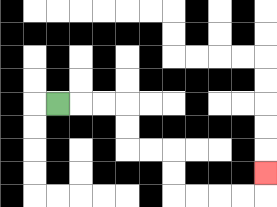{'start': '[2, 4]', 'end': '[11, 7]', 'path_directions': 'R,R,R,D,D,R,R,D,D,R,R,R,R,U', 'path_coordinates': '[[2, 4], [3, 4], [4, 4], [5, 4], [5, 5], [5, 6], [6, 6], [7, 6], [7, 7], [7, 8], [8, 8], [9, 8], [10, 8], [11, 8], [11, 7]]'}